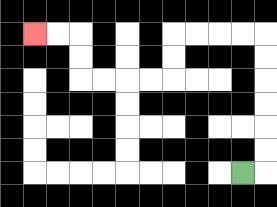{'start': '[10, 7]', 'end': '[1, 1]', 'path_directions': 'R,U,U,U,U,U,U,L,L,L,L,D,D,L,L,L,L,U,U,L,L', 'path_coordinates': '[[10, 7], [11, 7], [11, 6], [11, 5], [11, 4], [11, 3], [11, 2], [11, 1], [10, 1], [9, 1], [8, 1], [7, 1], [7, 2], [7, 3], [6, 3], [5, 3], [4, 3], [3, 3], [3, 2], [3, 1], [2, 1], [1, 1]]'}